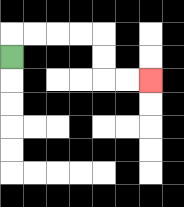{'start': '[0, 2]', 'end': '[6, 3]', 'path_directions': 'U,R,R,R,R,D,D,R,R', 'path_coordinates': '[[0, 2], [0, 1], [1, 1], [2, 1], [3, 1], [4, 1], [4, 2], [4, 3], [5, 3], [6, 3]]'}